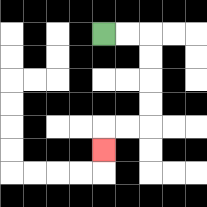{'start': '[4, 1]', 'end': '[4, 6]', 'path_directions': 'R,R,D,D,D,D,L,L,D', 'path_coordinates': '[[4, 1], [5, 1], [6, 1], [6, 2], [6, 3], [6, 4], [6, 5], [5, 5], [4, 5], [4, 6]]'}